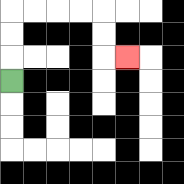{'start': '[0, 3]', 'end': '[5, 2]', 'path_directions': 'U,U,U,R,R,R,R,D,D,R', 'path_coordinates': '[[0, 3], [0, 2], [0, 1], [0, 0], [1, 0], [2, 0], [3, 0], [4, 0], [4, 1], [4, 2], [5, 2]]'}